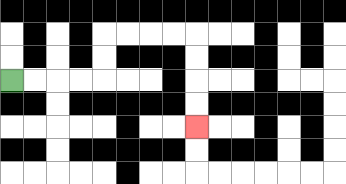{'start': '[0, 3]', 'end': '[8, 5]', 'path_directions': 'R,R,R,R,U,U,R,R,R,R,D,D,D,D', 'path_coordinates': '[[0, 3], [1, 3], [2, 3], [3, 3], [4, 3], [4, 2], [4, 1], [5, 1], [6, 1], [7, 1], [8, 1], [8, 2], [8, 3], [8, 4], [8, 5]]'}